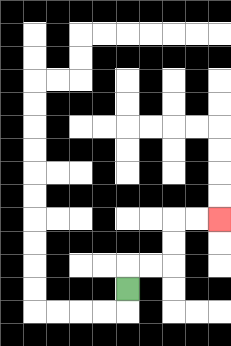{'start': '[5, 12]', 'end': '[9, 9]', 'path_directions': 'U,R,R,U,U,R,R', 'path_coordinates': '[[5, 12], [5, 11], [6, 11], [7, 11], [7, 10], [7, 9], [8, 9], [9, 9]]'}